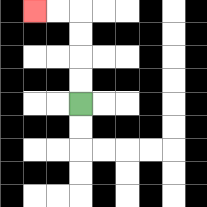{'start': '[3, 4]', 'end': '[1, 0]', 'path_directions': 'U,U,U,U,L,L', 'path_coordinates': '[[3, 4], [3, 3], [3, 2], [3, 1], [3, 0], [2, 0], [1, 0]]'}